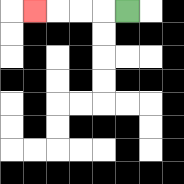{'start': '[5, 0]', 'end': '[1, 0]', 'path_directions': 'L,L,L,L', 'path_coordinates': '[[5, 0], [4, 0], [3, 0], [2, 0], [1, 0]]'}